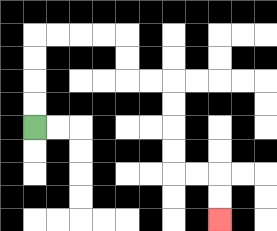{'start': '[1, 5]', 'end': '[9, 9]', 'path_directions': 'U,U,U,U,R,R,R,R,D,D,R,R,D,D,D,D,R,R,D,D', 'path_coordinates': '[[1, 5], [1, 4], [1, 3], [1, 2], [1, 1], [2, 1], [3, 1], [4, 1], [5, 1], [5, 2], [5, 3], [6, 3], [7, 3], [7, 4], [7, 5], [7, 6], [7, 7], [8, 7], [9, 7], [9, 8], [9, 9]]'}